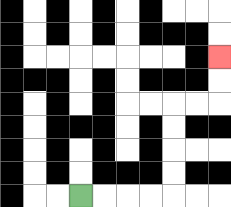{'start': '[3, 8]', 'end': '[9, 2]', 'path_directions': 'R,R,R,R,U,U,U,U,R,R,U,U', 'path_coordinates': '[[3, 8], [4, 8], [5, 8], [6, 8], [7, 8], [7, 7], [7, 6], [7, 5], [7, 4], [8, 4], [9, 4], [9, 3], [9, 2]]'}